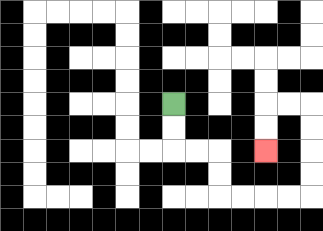{'start': '[7, 4]', 'end': '[11, 6]', 'path_directions': 'D,D,R,R,D,D,R,R,R,R,U,U,U,U,L,L,D,D', 'path_coordinates': '[[7, 4], [7, 5], [7, 6], [8, 6], [9, 6], [9, 7], [9, 8], [10, 8], [11, 8], [12, 8], [13, 8], [13, 7], [13, 6], [13, 5], [13, 4], [12, 4], [11, 4], [11, 5], [11, 6]]'}